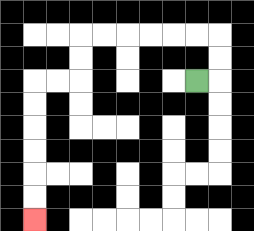{'start': '[8, 3]', 'end': '[1, 9]', 'path_directions': 'R,U,U,L,L,L,L,L,L,D,D,L,L,D,D,D,D,D,D', 'path_coordinates': '[[8, 3], [9, 3], [9, 2], [9, 1], [8, 1], [7, 1], [6, 1], [5, 1], [4, 1], [3, 1], [3, 2], [3, 3], [2, 3], [1, 3], [1, 4], [1, 5], [1, 6], [1, 7], [1, 8], [1, 9]]'}